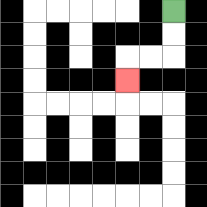{'start': '[7, 0]', 'end': '[5, 3]', 'path_directions': 'D,D,L,L,D', 'path_coordinates': '[[7, 0], [7, 1], [7, 2], [6, 2], [5, 2], [5, 3]]'}